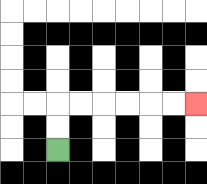{'start': '[2, 6]', 'end': '[8, 4]', 'path_directions': 'U,U,R,R,R,R,R,R', 'path_coordinates': '[[2, 6], [2, 5], [2, 4], [3, 4], [4, 4], [5, 4], [6, 4], [7, 4], [8, 4]]'}